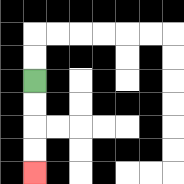{'start': '[1, 3]', 'end': '[1, 7]', 'path_directions': 'D,D,D,D', 'path_coordinates': '[[1, 3], [1, 4], [1, 5], [1, 6], [1, 7]]'}